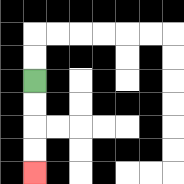{'start': '[1, 3]', 'end': '[1, 7]', 'path_directions': 'D,D,D,D', 'path_coordinates': '[[1, 3], [1, 4], [1, 5], [1, 6], [1, 7]]'}